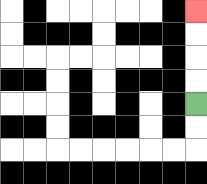{'start': '[8, 4]', 'end': '[8, 0]', 'path_directions': 'U,U,U,U', 'path_coordinates': '[[8, 4], [8, 3], [8, 2], [8, 1], [8, 0]]'}